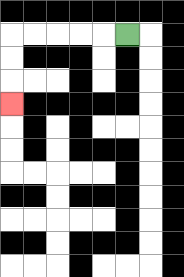{'start': '[5, 1]', 'end': '[0, 4]', 'path_directions': 'L,L,L,L,L,D,D,D', 'path_coordinates': '[[5, 1], [4, 1], [3, 1], [2, 1], [1, 1], [0, 1], [0, 2], [0, 3], [0, 4]]'}